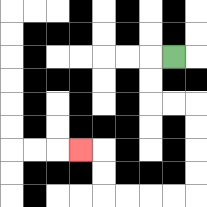{'start': '[7, 2]', 'end': '[3, 6]', 'path_directions': 'L,D,D,R,R,D,D,D,D,L,L,L,L,U,U,L', 'path_coordinates': '[[7, 2], [6, 2], [6, 3], [6, 4], [7, 4], [8, 4], [8, 5], [8, 6], [8, 7], [8, 8], [7, 8], [6, 8], [5, 8], [4, 8], [4, 7], [4, 6], [3, 6]]'}